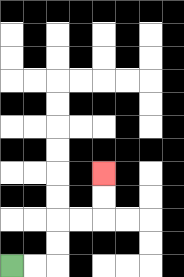{'start': '[0, 11]', 'end': '[4, 7]', 'path_directions': 'R,R,U,U,R,R,U,U', 'path_coordinates': '[[0, 11], [1, 11], [2, 11], [2, 10], [2, 9], [3, 9], [4, 9], [4, 8], [4, 7]]'}